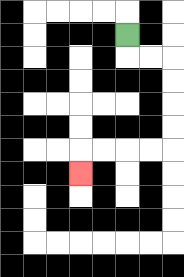{'start': '[5, 1]', 'end': '[3, 7]', 'path_directions': 'D,R,R,D,D,D,D,L,L,L,L,D', 'path_coordinates': '[[5, 1], [5, 2], [6, 2], [7, 2], [7, 3], [7, 4], [7, 5], [7, 6], [6, 6], [5, 6], [4, 6], [3, 6], [3, 7]]'}